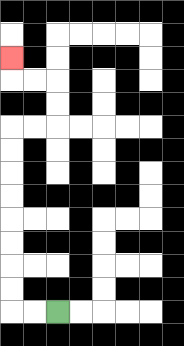{'start': '[2, 13]', 'end': '[0, 2]', 'path_directions': 'L,L,U,U,U,U,U,U,U,U,R,R,U,U,L,L,U', 'path_coordinates': '[[2, 13], [1, 13], [0, 13], [0, 12], [0, 11], [0, 10], [0, 9], [0, 8], [0, 7], [0, 6], [0, 5], [1, 5], [2, 5], [2, 4], [2, 3], [1, 3], [0, 3], [0, 2]]'}